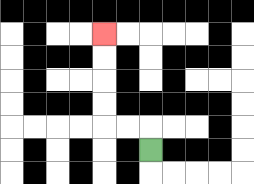{'start': '[6, 6]', 'end': '[4, 1]', 'path_directions': 'U,L,L,U,U,U,U', 'path_coordinates': '[[6, 6], [6, 5], [5, 5], [4, 5], [4, 4], [4, 3], [4, 2], [4, 1]]'}